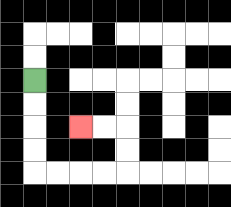{'start': '[1, 3]', 'end': '[3, 5]', 'path_directions': 'D,D,D,D,R,R,R,R,U,U,L,L', 'path_coordinates': '[[1, 3], [1, 4], [1, 5], [1, 6], [1, 7], [2, 7], [3, 7], [4, 7], [5, 7], [5, 6], [5, 5], [4, 5], [3, 5]]'}